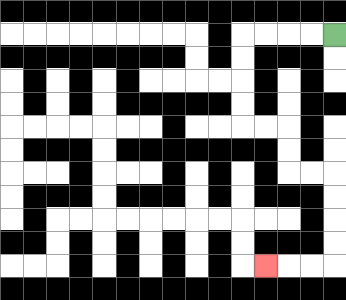{'start': '[14, 1]', 'end': '[11, 11]', 'path_directions': 'L,L,L,L,D,D,D,D,R,R,D,D,R,R,D,D,D,D,L,L,L', 'path_coordinates': '[[14, 1], [13, 1], [12, 1], [11, 1], [10, 1], [10, 2], [10, 3], [10, 4], [10, 5], [11, 5], [12, 5], [12, 6], [12, 7], [13, 7], [14, 7], [14, 8], [14, 9], [14, 10], [14, 11], [13, 11], [12, 11], [11, 11]]'}